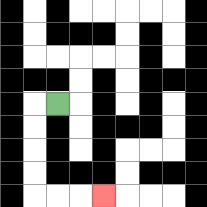{'start': '[2, 4]', 'end': '[4, 8]', 'path_directions': 'L,D,D,D,D,R,R,R', 'path_coordinates': '[[2, 4], [1, 4], [1, 5], [1, 6], [1, 7], [1, 8], [2, 8], [3, 8], [4, 8]]'}